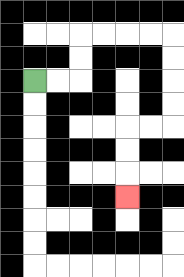{'start': '[1, 3]', 'end': '[5, 8]', 'path_directions': 'R,R,U,U,R,R,R,R,D,D,D,D,L,L,D,D,D', 'path_coordinates': '[[1, 3], [2, 3], [3, 3], [3, 2], [3, 1], [4, 1], [5, 1], [6, 1], [7, 1], [7, 2], [7, 3], [7, 4], [7, 5], [6, 5], [5, 5], [5, 6], [5, 7], [5, 8]]'}